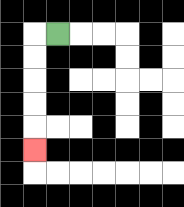{'start': '[2, 1]', 'end': '[1, 6]', 'path_directions': 'L,D,D,D,D,D', 'path_coordinates': '[[2, 1], [1, 1], [1, 2], [1, 3], [1, 4], [1, 5], [1, 6]]'}